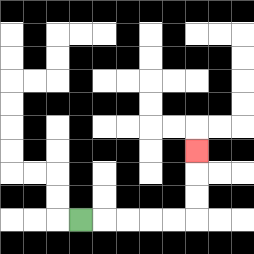{'start': '[3, 9]', 'end': '[8, 6]', 'path_directions': 'R,R,R,R,R,U,U,U', 'path_coordinates': '[[3, 9], [4, 9], [5, 9], [6, 9], [7, 9], [8, 9], [8, 8], [8, 7], [8, 6]]'}